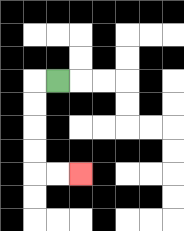{'start': '[2, 3]', 'end': '[3, 7]', 'path_directions': 'L,D,D,D,D,R,R', 'path_coordinates': '[[2, 3], [1, 3], [1, 4], [1, 5], [1, 6], [1, 7], [2, 7], [3, 7]]'}